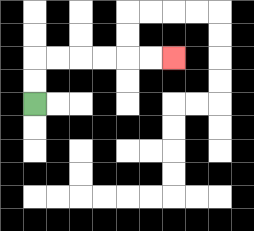{'start': '[1, 4]', 'end': '[7, 2]', 'path_directions': 'U,U,R,R,R,R,R,R', 'path_coordinates': '[[1, 4], [1, 3], [1, 2], [2, 2], [3, 2], [4, 2], [5, 2], [6, 2], [7, 2]]'}